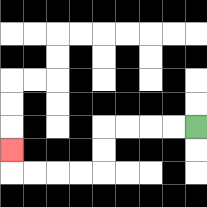{'start': '[8, 5]', 'end': '[0, 6]', 'path_directions': 'L,L,L,L,D,D,L,L,L,L,U', 'path_coordinates': '[[8, 5], [7, 5], [6, 5], [5, 5], [4, 5], [4, 6], [4, 7], [3, 7], [2, 7], [1, 7], [0, 7], [0, 6]]'}